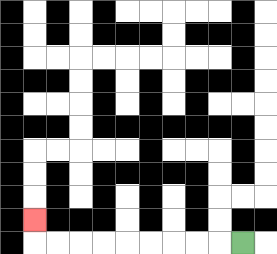{'start': '[10, 10]', 'end': '[1, 9]', 'path_directions': 'L,L,L,L,L,L,L,L,L,U', 'path_coordinates': '[[10, 10], [9, 10], [8, 10], [7, 10], [6, 10], [5, 10], [4, 10], [3, 10], [2, 10], [1, 10], [1, 9]]'}